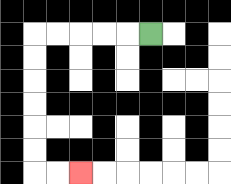{'start': '[6, 1]', 'end': '[3, 7]', 'path_directions': 'L,L,L,L,L,D,D,D,D,D,D,R,R', 'path_coordinates': '[[6, 1], [5, 1], [4, 1], [3, 1], [2, 1], [1, 1], [1, 2], [1, 3], [1, 4], [1, 5], [1, 6], [1, 7], [2, 7], [3, 7]]'}